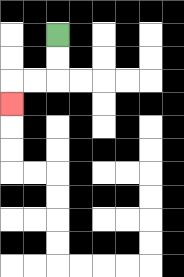{'start': '[2, 1]', 'end': '[0, 4]', 'path_directions': 'D,D,L,L,D', 'path_coordinates': '[[2, 1], [2, 2], [2, 3], [1, 3], [0, 3], [0, 4]]'}